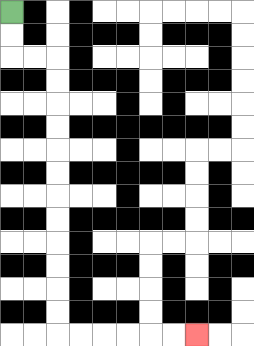{'start': '[0, 0]', 'end': '[8, 14]', 'path_directions': 'D,D,R,R,D,D,D,D,D,D,D,D,D,D,D,D,R,R,R,R,R,R', 'path_coordinates': '[[0, 0], [0, 1], [0, 2], [1, 2], [2, 2], [2, 3], [2, 4], [2, 5], [2, 6], [2, 7], [2, 8], [2, 9], [2, 10], [2, 11], [2, 12], [2, 13], [2, 14], [3, 14], [4, 14], [5, 14], [6, 14], [7, 14], [8, 14]]'}